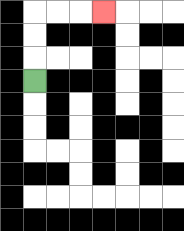{'start': '[1, 3]', 'end': '[4, 0]', 'path_directions': 'U,U,U,R,R,R', 'path_coordinates': '[[1, 3], [1, 2], [1, 1], [1, 0], [2, 0], [3, 0], [4, 0]]'}